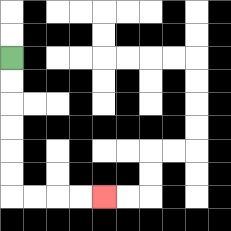{'start': '[0, 2]', 'end': '[4, 8]', 'path_directions': 'D,D,D,D,D,D,R,R,R,R', 'path_coordinates': '[[0, 2], [0, 3], [0, 4], [0, 5], [0, 6], [0, 7], [0, 8], [1, 8], [2, 8], [3, 8], [4, 8]]'}